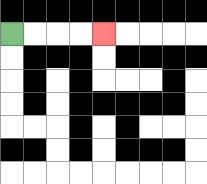{'start': '[0, 1]', 'end': '[4, 1]', 'path_directions': 'R,R,R,R', 'path_coordinates': '[[0, 1], [1, 1], [2, 1], [3, 1], [4, 1]]'}